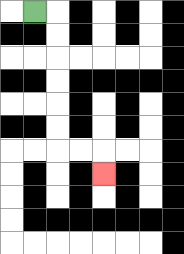{'start': '[1, 0]', 'end': '[4, 7]', 'path_directions': 'R,D,D,D,D,D,D,R,R,D', 'path_coordinates': '[[1, 0], [2, 0], [2, 1], [2, 2], [2, 3], [2, 4], [2, 5], [2, 6], [3, 6], [4, 6], [4, 7]]'}